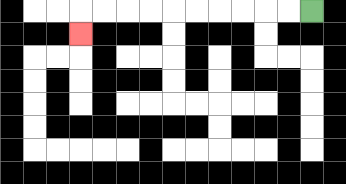{'start': '[13, 0]', 'end': '[3, 1]', 'path_directions': 'L,L,L,L,L,L,L,L,L,L,D', 'path_coordinates': '[[13, 0], [12, 0], [11, 0], [10, 0], [9, 0], [8, 0], [7, 0], [6, 0], [5, 0], [4, 0], [3, 0], [3, 1]]'}